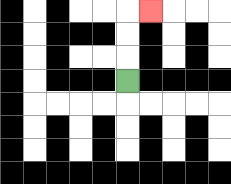{'start': '[5, 3]', 'end': '[6, 0]', 'path_directions': 'U,U,U,R', 'path_coordinates': '[[5, 3], [5, 2], [5, 1], [5, 0], [6, 0]]'}